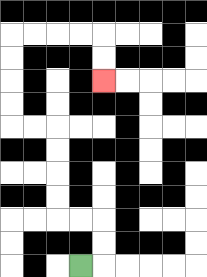{'start': '[3, 11]', 'end': '[4, 3]', 'path_directions': 'R,U,U,L,L,U,U,U,U,L,L,U,U,U,U,R,R,R,R,D,D', 'path_coordinates': '[[3, 11], [4, 11], [4, 10], [4, 9], [3, 9], [2, 9], [2, 8], [2, 7], [2, 6], [2, 5], [1, 5], [0, 5], [0, 4], [0, 3], [0, 2], [0, 1], [1, 1], [2, 1], [3, 1], [4, 1], [4, 2], [4, 3]]'}